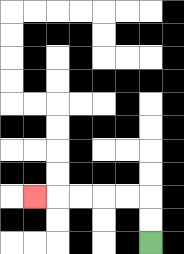{'start': '[6, 10]', 'end': '[1, 8]', 'path_directions': 'U,U,L,L,L,L,L', 'path_coordinates': '[[6, 10], [6, 9], [6, 8], [5, 8], [4, 8], [3, 8], [2, 8], [1, 8]]'}